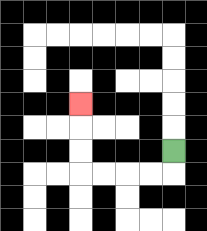{'start': '[7, 6]', 'end': '[3, 4]', 'path_directions': 'D,L,L,L,L,U,U,U', 'path_coordinates': '[[7, 6], [7, 7], [6, 7], [5, 7], [4, 7], [3, 7], [3, 6], [3, 5], [3, 4]]'}